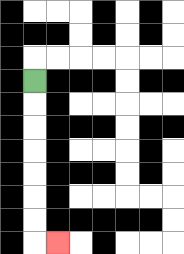{'start': '[1, 3]', 'end': '[2, 10]', 'path_directions': 'D,D,D,D,D,D,D,R', 'path_coordinates': '[[1, 3], [1, 4], [1, 5], [1, 6], [1, 7], [1, 8], [1, 9], [1, 10], [2, 10]]'}